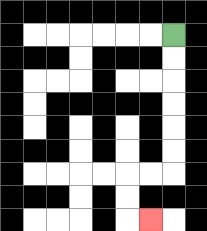{'start': '[7, 1]', 'end': '[6, 9]', 'path_directions': 'D,D,D,D,D,D,L,L,D,D,R', 'path_coordinates': '[[7, 1], [7, 2], [7, 3], [7, 4], [7, 5], [7, 6], [7, 7], [6, 7], [5, 7], [5, 8], [5, 9], [6, 9]]'}